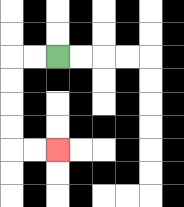{'start': '[2, 2]', 'end': '[2, 6]', 'path_directions': 'L,L,D,D,D,D,R,R', 'path_coordinates': '[[2, 2], [1, 2], [0, 2], [0, 3], [0, 4], [0, 5], [0, 6], [1, 6], [2, 6]]'}